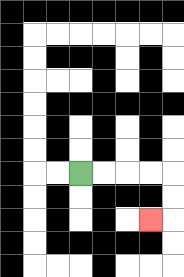{'start': '[3, 7]', 'end': '[6, 9]', 'path_directions': 'R,R,R,R,D,D,L', 'path_coordinates': '[[3, 7], [4, 7], [5, 7], [6, 7], [7, 7], [7, 8], [7, 9], [6, 9]]'}